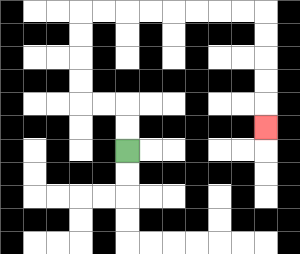{'start': '[5, 6]', 'end': '[11, 5]', 'path_directions': 'U,U,L,L,U,U,U,U,R,R,R,R,R,R,R,R,D,D,D,D,D', 'path_coordinates': '[[5, 6], [5, 5], [5, 4], [4, 4], [3, 4], [3, 3], [3, 2], [3, 1], [3, 0], [4, 0], [5, 0], [6, 0], [7, 0], [8, 0], [9, 0], [10, 0], [11, 0], [11, 1], [11, 2], [11, 3], [11, 4], [11, 5]]'}